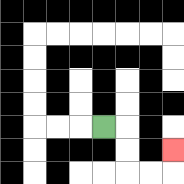{'start': '[4, 5]', 'end': '[7, 6]', 'path_directions': 'R,D,D,R,R,U', 'path_coordinates': '[[4, 5], [5, 5], [5, 6], [5, 7], [6, 7], [7, 7], [7, 6]]'}